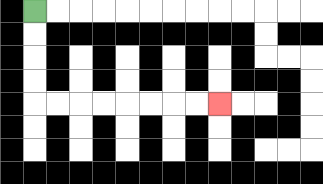{'start': '[1, 0]', 'end': '[9, 4]', 'path_directions': 'D,D,D,D,R,R,R,R,R,R,R,R', 'path_coordinates': '[[1, 0], [1, 1], [1, 2], [1, 3], [1, 4], [2, 4], [3, 4], [4, 4], [5, 4], [6, 4], [7, 4], [8, 4], [9, 4]]'}